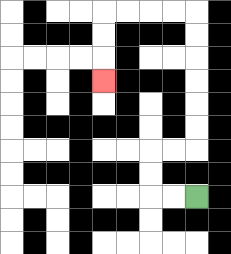{'start': '[8, 8]', 'end': '[4, 3]', 'path_directions': 'L,L,U,U,R,R,U,U,U,U,U,U,L,L,L,L,D,D,D', 'path_coordinates': '[[8, 8], [7, 8], [6, 8], [6, 7], [6, 6], [7, 6], [8, 6], [8, 5], [8, 4], [8, 3], [8, 2], [8, 1], [8, 0], [7, 0], [6, 0], [5, 0], [4, 0], [4, 1], [4, 2], [4, 3]]'}